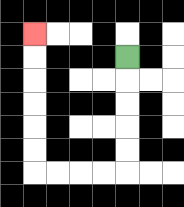{'start': '[5, 2]', 'end': '[1, 1]', 'path_directions': 'D,D,D,D,D,L,L,L,L,U,U,U,U,U,U', 'path_coordinates': '[[5, 2], [5, 3], [5, 4], [5, 5], [5, 6], [5, 7], [4, 7], [3, 7], [2, 7], [1, 7], [1, 6], [1, 5], [1, 4], [1, 3], [1, 2], [1, 1]]'}